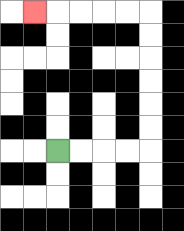{'start': '[2, 6]', 'end': '[1, 0]', 'path_directions': 'R,R,R,R,U,U,U,U,U,U,L,L,L,L,L', 'path_coordinates': '[[2, 6], [3, 6], [4, 6], [5, 6], [6, 6], [6, 5], [6, 4], [6, 3], [6, 2], [6, 1], [6, 0], [5, 0], [4, 0], [3, 0], [2, 0], [1, 0]]'}